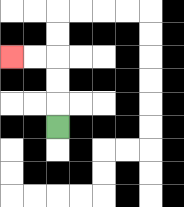{'start': '[2, 5]', 'end': '[0, 2]', 'path_directions': 'U,U,U,L,L', 'path_coordinates': '[[2, 5], [2, 4], [2, 3], [2, 2], [1, 2], [0, 2]]'}